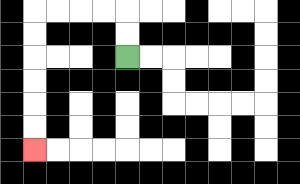{'start': '[5, 2]', 'end': '[1, 6]', 'path_directions': 'U,U,L,L,L,L,D,D,D,D,D,D', 'path_coordinates': '[[5, 2], [5, 1], [5, 0], [4, 0], [3, 0], [2, 0], [1, 0], [1, 1], [1, 2], [1, 3], [1, 4], [1, 5], [1, 6]]'}